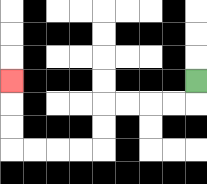{'start': '[8, 3]', 'end': '[0, 3]', 'path_directions': 'D,L,L,L,L,D,D,L,L,L,L,U,U,U', 'path_coordinates': '[[8, 3], [8, 4], [7, 4], [6, 4], [5, 4], [4, 4], [4, 5], [4, 6], [3, 6], [2, 6], [1, 6], [0, 6], [0, 5], [0, 4], [0, 3]]'}